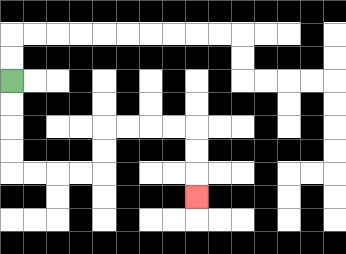{'start': '[0, 3]', 'end': '[8, 8]', 'path_directions': 'D,D,D,D,R,R,R,R,U,U,R,R,R,R,D,D,D', 'path_coordinates': '[[0, 3], [0, 4], [0, 5], [0, 6], [0, 7], [1, 7], [2, 7], [3, 7], [4, 7], [4, 6], [4, 5], [5, 5], [6, 5], [7, 5], [8, 5], [8, 6], [8, 7], [8, 8]]'}